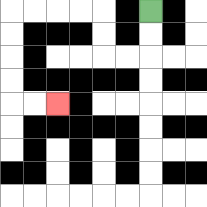{'start': '[6, 0]', 'end': '[2, 4]', 'path_directions': 'D,D,L,L,U,U,L,L,L,L,D,D,D,D,R,R', 'path_coordinates': '[[6, 0], [6, 1], [6, 2], [5, 2], [4, 2], [4, 1], [4, 0], [3, 0], [2, 0], [1, 0], [0, 0], [0, 1], [0, 2], [0, 3], [0, 4], [1, 4], [2, 4]]'}